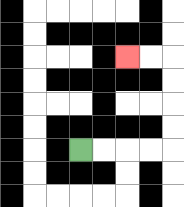{'start': '[3, 6]', 'end': '[5, 2]', 'path_directions': 'R,R,R,R,U,U,U,U,L,L', 'path_coordinates': '[[3, 6], [4, 6], [5, 6], [6, 6], [7, 6], [7, 5], [7, 4], [7, 3], [7, 2], [6, 2], [5, 2]]'}